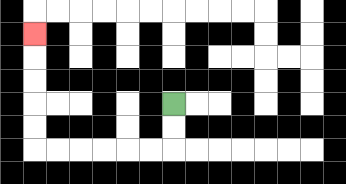{'start': '[7, 4]', 'end': '[1, 1]', 'path_directions': 'D,D,L,L,L,L,L,L,U,U,U,U,U', 'path_coordinates': '[[7, 4], [7, 5], [7, 6], [6, 6], [5, 6], [4, 6], [3, 6], [2, 6], [1, 6], [1, 5], [1, 4], [1, 3], [1, 2], [1, 1]]'}